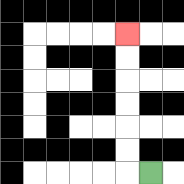{'start': '[6, 7]', 'end': '[5, 1]', 'path_directions': 'L,U,U,U,U,U,U', 'path_coordinates': '[[6, 7], [5, 7], [5, 6], [5, 5], [5, 4], [5, 3], [5, 2], [5, 1]]'}